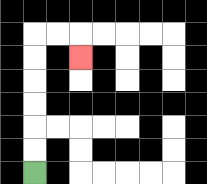{'start': '[1, 7]', 'end': '[3, 2]', 'path_directions': 'U,U,U,U,U,U,R,R,D', 'path_coordinates': '[[1, 7], [1, 6], [1, 5], [1, 4], [1, 3], [1, 2], [1, 1], [2, 1], [3, 1], [3, 2]]'}